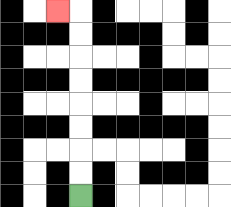{'start': '[3, 8]', 'end': '[2, 0]', 'path_directions': 'U,U,U,U,U,U,U,U,L', 'path_coordinates': '[[3, 8], [3, 7], [3, 6], [3, 5], [3, 4], [3, 3], [3, 2], [3, 1], [3, 0], [2, 0]]'}